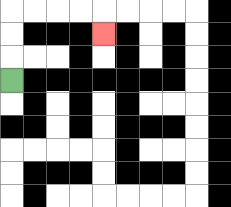{'start': '[0, 3]', 'end': '[4, 1]', 'path_directions': 'U,U,U,R,R,R,R,D', 'path_coordinates': '[[0, 3], [0, 2], [0, 1], [0, 0], [1, 0], [2, 0], [3, 0], [4, 0], [4, 1]]'}